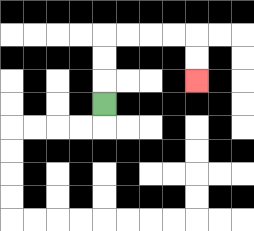{'start': '[4, 4]', 'end': '[8, 3]', 'path_directions': 'U,U,U,R,R,R,R,D,D', 'path_coordinates': '[[4, 4], [4, 3], [4, 2], [4, 1], [5, 1], [6, 1], [7, 1], [8, 1], [8, 2], [8, 3]]'}